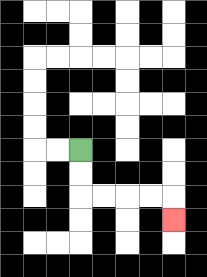{'start': '[3, 6]', 'end': '[7, 9]', 'path_directions': 'D,D,R,R,R,R,D', 'path_coordinates': '[[3, 6], [3, 7], [3, 8], [4, 8], [5, 8], [6, 8], [7, 8], [7, 9]]'}